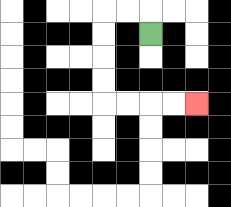{'start': '[6, 1]', 'end': '[8, 4]', 'path_directions': 'U,L,L,D,D,D,D,R,R,R,R', 'path_coordinates': '[[6, 1], [6, 0], [5, 0], [4, 0], [4, 1], [4, 2], [4, 3], [4, 4], [5, 4], [6, 4], [7, 4], [8, 4]]'}